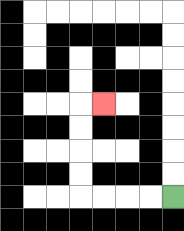{'start': '[7, 8]', 'end': '[4, 4]', 'path_directions': 'L,L,L,L,U,U,U,U,R', 'path_coordinates': '[[7, 8], [6, 8], [5, 8], [4, 8], [3, 8], [3, 7], [3, 6], [3, 5], [3, 4], [4, 4]]'}